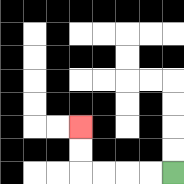{'start': '[7, 7]', 'end': '[3, 5]', 'path_directions': 'L,L,L,L,U,U', 'path_coordinates': '[[7, 7], [6, 7], [5, 7], [4, 7], [3, 7], [3, 6], [3, 5]]'}